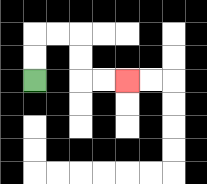{'start': '[1, 3]', 'end': '[5, 3]', 'path_directions': 'U,U,R,R,D,D,R,R', 'path_coordinates': '[[1, 3], [1, 2], [1, 1], [2, 1], [3, 1], [3, 2], [3, 3], [4, 3], [5, 3]]'}